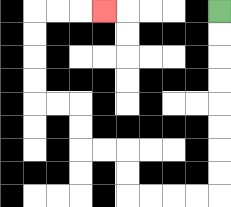{'start': '[9, 0]', 'end': '[4, 0]', 'path_directions': 'D,D,D,D,D,D,D,D,L,L,L,L,U,U,L,L,U,U,L,L,U,U,U,U,R,R,R', 'path_coordinates': '[[9, 0], [9, 1], [9, 2], [9, 3], [9, 4], [9, 5], [9, 6], [9, 7], [9, 8], [8, 8], [7, 8], [6, 8], [5, 8], [5, 7], [5, 6], [4, 6], [3, 6], [3, 5], [3, 4], [2, 4], [1, 4], [1, 3], [1, 2], [1, 1], [1, 0], [2, 0], [3, 0], [4, 0]]'}